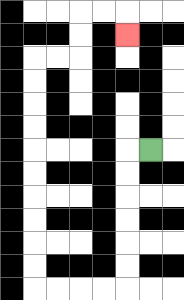{'start': '[6, 6]', 'end': '[5, 1]', 'path_directions': 'L,D,D,D,D,D,D,L,L,L,L,U,U,U,U,U,U,U,U,U,U,R,R,U,U,R,R,D', 'path_coordinates': '[[6, 6], [5, 6], [5, 7], [5, 8], [5, 9], [5, 10], [5, 11], [5, 12], [4, 12], [3, 12], [2, 12], [1, 12], [1, 11], [1, 10], [1, 9], [1, 8], [1, 7], [1, 6], [1, 5], [1, 4], [1, 3], [1, 2], [2, 2], [3, 2], [3, 1], [3, 0], [4, 0], [5, 0], [5, 1]]'}